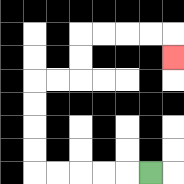{'start': '[6, 7]', 'end': '[7, 2]', 'path_directions': 'L,L,L,L,L,U,U,U,U,R,R,U,U,R,R,R,R,D', 'path_coordinates': '[[6, 7], [5, 7], [4, 7], [3, 7], [2, 7], [1, 7], [1, 6], [1, 5], [1, 4], [1, 3], [2, 3], [3, 3], [3, 2], [3, 1], [4, 1], [5, 1], [6, 1], [7, 1], [7, 2]]'}